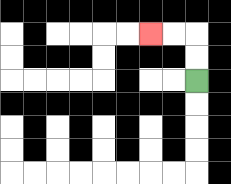{'start': '[8, 3]', 'end': '[6, 1]', 'path_directions': 'U,U,L,L', 'path_coordinates': '[[8, 3], [8, 2], [8, 1], [7, 1], [6, 1]]'}